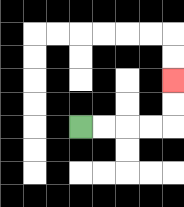{'start': '[3, 5]', 'end': '[7, 3]', 'path_directions': 'R,R,R,R,U,U', 'path_coordinates': '[[3, 5], [4, 5], [5, 5], [6, 5], [7, 5], [7, 4], [7, 3]]'}